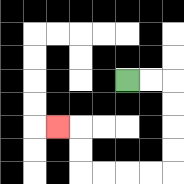{'start': '[5, 3]', 'end': '[2, 5]', 'path_directions': 'R,R,D,D,D,D,L,L,L,L,U,U,L', 'path_coordinates': '[[5, 3], [6, 3], [7, 3], [7, 4], [7, 5], [7, 6], [7, 7], [6, 7], [5, 7], [4, 7], [3, 7], [3, 6], [3, 5], [2, 5]]'}